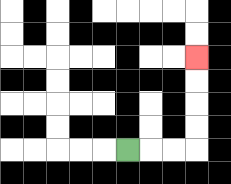{'start': '[5, 6]', 'end': '[8, 2]', 'path_directions': 'R,R,R,U,U,U,U', 'path_coordinates': '[[5, 6], [6, 6], [7, 6], [8, 6], [8, 5], [8, 4], [8, 3], [8, 2]]'}